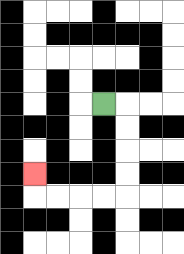{'start': '[4, 4]', 'end': '[1, 7]', 'path_directions': 'R,D,D,D,D,L,L,L,L,U', 'path_coordinates': '[[4, 4], [5, 4], [5, 5], [5, 6], [5, 7], [5, 8], [4, 8], [3, 8], [2, 8], [1, 8], [1, 7]]'}